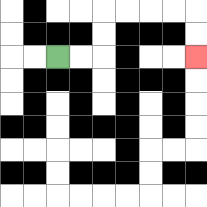{'start': '[2, 2]', 'end': '[8, 2]', 'path_directions': 'R,R,U,U,R,R,R,R,D,D', 'path_coordinates': '[[2, 2], [3, 2], [4, 2], [4, 1], [4, 0], [5, 0], [6, 0], [7, 0], [8, 0], [8, 1], [8, 2]]'}